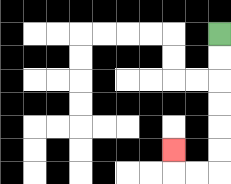{'start': '[9, 1]', 'end': '[7, 6]', 'path_directions': 'D,D,D,D,D,D,L,L,U', 'path_coordinates': '[[9, 1], [9, 2], [9, 3], [9, 4], [9, 5], [9, 6], [9, 7], [8, 7], [7, 7], [7, 6]]'}